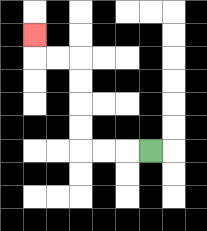{'start': '[6, 6]', 'end': '[1, 1]', 'path_directions': 'L,L,L,U,U,U,U,L,L,U', 'path_coordinates': '[[6, 6], [5, 6], [4, 6], [3, 6], [3, 5], [3, 4], [3, 3], [3, 2], [2, 2], [1, 2], [1, 1]]'}